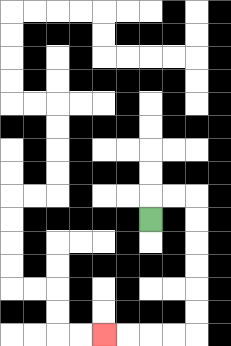{'start': '[6, 9]', 'end': '[4, 14]', 'path_directions': 'U,R,R,D,D,D,D,D,D,L,L,L,L', 'path_coordinates': '[[6, 9], [6, 8], [7, 8], [8, 8], [8, 9], [8, 10], [8, 11], [8, 12], [8, 13], [8, 14], [7, 14], [6, 14], [5, 14], [4, 14]]'}